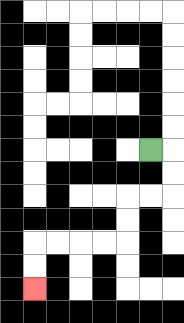{'start': '[6, 6]', 'end': '[1, 12]', 'path_directions': 'R,D,D,L,L,D,D,L,L,L,L,D,D', 'path_coordinates': '[[6, 6], [7, 6], [7, 7], [7, 8], [6, 8], [5, 8], [5, 9], [5, 10], [4, 10], [3, 10], [2, 10], [1, 10], [1, 11], [1, 12]]'}